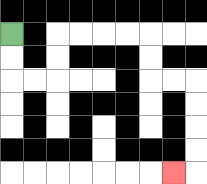{'start': '[0, 1]', 'end': '[7, 7]', 'path_directions': 'D,D,R,R,U,U,R,R,R,R,D,D,R,R,D,D,D,D,L', 'path_coordinates': '[[0, 1], [0, 2], [0, 3], [1, 3], [2, 3], [2, 2], [2, 1], [3, 1], [4, 1], [5, 1], [6, 1], [6, 2], [6, 3], [7, 3], [8, 3], [8, 4], [8, 5], [8, 6], [8, 7], [7, 7]]'}